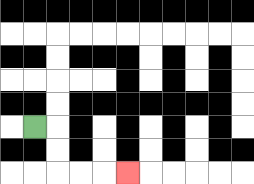{'start': '[1, 5]', 'end': '[5, 7]', 'path_directions': 'R,D,D,R,R,R', 'path_coordinates': '[[1, 5], [2, 5], [2, 6], [2, 7], [3, 7], [4, 7], [5, 7]]'}